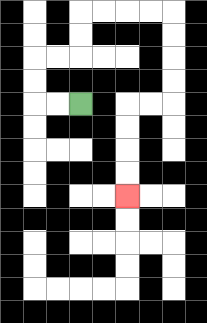{'start': '[3, 4]', 'end': '[5, 8]', 'path_directions': 'L,L,U,U,R,R,U,U,R,R,R,R,D,D,D,D,L,L,D,D,D,D', 'path_coordinates': '[[3, 4], [2, 4], [1, 4], [1, 3], [1, 2], [2, 2], [3, 2], [3, 1], [3, 0], [4, 0], [5, 0], [6, 0], [7, 0], [7, 1], [7, 2], [7, 3], [7, 4], [6, 4], [5, 4], [5, 5], [5, 6], [5, 7], [5, 8]]'}